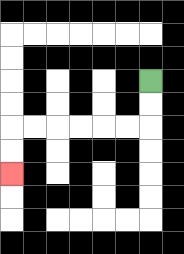{'start': '[6, 3]', 'end': '[0, 7]', 'path_directions': 'D,D,L,L,L,L,L,L,D,D', 'path_coordinates': '[[6, 3], [6, 4], [6, 5], [5, 5], [4, 5], [3, 5], [2, 5], [1, 5], [0, 5], [0, 6], [0, 7]]'}